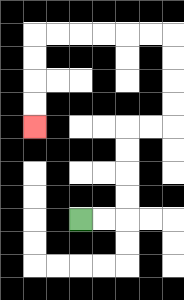{'start': '[3, 9]', 'end': '[1, 5]', 'path_directions': 'R,R,U,U,U,U,R,R,U,U,U,U,L,L,L,L,L,L,D,D,D,D', 'path_coordinates': '[[3, 9], [4, 9], [5, 9], [5, 8], [5, 7], [5, 6], [5, 5], [6, 5], [7, 5], [7, 4], [7, 3], [7, 2], [7, 1], [6, 1], [5, 1], [4, 1], [3, 1], [2, 1], [1, 1], [1, 2], [1, 3], [1, 4], [1, 5]]'}